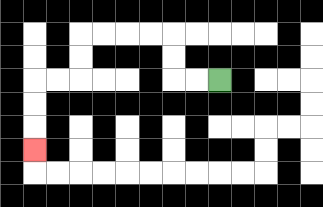{'start': '[9, 3]', 'end': '[1, 6]', 'path_directions': 'L,L,U,U,L,L,L,L,D,D,L,L,D,D,D', 'path_coordinates': '[[9, 3], [8, 3], [7, 3], [7, 2], [7, 1], [6, 1], [5, 1], [4, 1], [3, 1], [3, 2], [3, 3], [2, 3], [1, 3], [1, 4], [1, 5], [1, 6]]'}